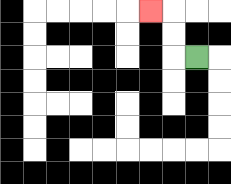{'start': '[8, 2]', 'end': '[6, 0]', 'path_directions': 'L,U,U,L', 'path_coordinates': '[[8, 2], [7, 2], [7, 1], [7, 0], [6, 0]]'}